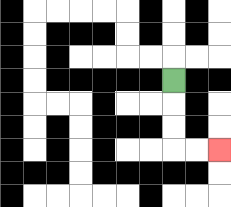{'start': '[7, 3]', 'end': '[9, 6]', 'path_directions': 'D,D,D,R,R', 'path_coordinates': '[[7, 3], [7, 4], [7, 5], [7, 6], [8, 6], [9, 6]]'}